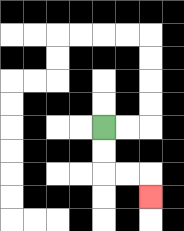{'start': '[4, 5]', 'end': '[6, 8]', 'path_directions': 'D,D,R,R,D', 'path_coordinates': '[[4, 5], [4, 6], [4, 7], [5, 7], [6, 7], [6, 8]]'}